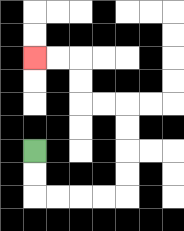{'start': '[1, 6]', 'end': '[1, 2]', 'path_directions': 'D,D,R,R,R,R,U,U,U,U,L,L,U,U,L,L', 'path_coordinates': '[[1, 6], [1, 7], [1, 8], [2, 8], [3, 8], [4, 8], [5, 8], [5, 7], [5, 6], [5, 5], [5, 4], [4, 4], [3, 4], [3, 3], [3, 2], [2, 2], [1, 2]]'}